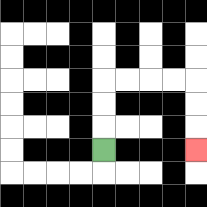{'start': '[4, 6]', 'end': '[8, 6]', 'path_directions': 'U,U,U,R,R,R,R,D,D,D', 'path_coordinates': '[[4, 6], [4, 5], [4, 4], [4, 3], [5, 3], [6, 3], [7, 3], [8, 3], [8, 4], [8, 5], [8, 6]]'}